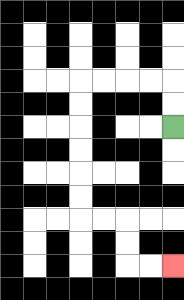{'start': '[7, 5]', 'end': '[7, 11]', 'path_directions': 'U,U,L,L,L,L,D,D,D,D,D,D,R,R,D,D,R,R', 'path_coordinates': '[[7, 5], [7, 4], [7, 3], [6, 3], [5, 3], [4, 3], [3, 3], [3, 4], [3, 5], [3, 6], [3, 7], [3, 8], [3, 9], [4, 9], [5, 9], [5, 10], [5, 11], [6, 11], [7, 11]]'}